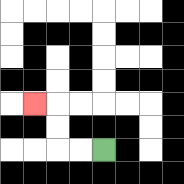{'start': '[4, 6]', 'end': '[1, 4]', 'path_directions': 'L,L,U,U,L', 'path_coordinates': '[[4, 6], [3, 6], [2, 6], [2, 5], [2, 4], [1, 4]]'}